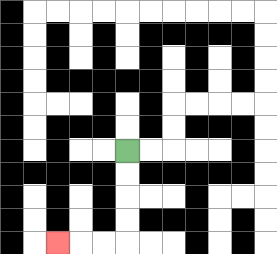{'start': '[5, 6]', 'end': '[2, 10]', 'path_directions': 'D,D,D,D,L,L,L', 'path_coordinates': '[[5, 6], [5, 7], [5, 8], [5, 9], [5, 10], [4, 10], [3, 10], [2, 10]]'}